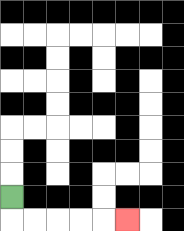{'start': '[0, 8]', 'end': '[5, 9]', 'path_directions': 'D,R,R,R,R,R', 'path_coordinates': '[[0, 8], [0, 9], [1, 9], [2, 9], [3, 9], [4, 9], [5, 9]]'}